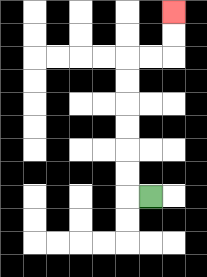{'start': '[6, 8]', 'end': '[7, 0]', 'path_directions': 'L,U,U,U,U,U,U,R,R,U,U', 'path_coordinates': '[[6, 8], [5, 8], [5, 7], [5, 6], [5, 5], [5, 4], [5, 3], [5, 2], [6, 2], [7, 2], [7, 1], [7, 0]]'}